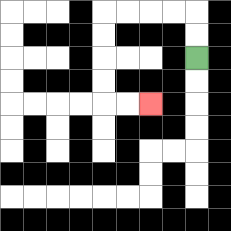{'start': '[8, 2]', 'end': '[6, 4]', 'path_directions': 'U,U,L,L,L,L,D,D,D,D,R,R', 'path_coordinates': '[[8, 2], [8, 1], [8, 0], [7, 0], [6, 0], [5, 0], [4, 0], [4, 1], [4, 2], [4, 3], [4, 4], [5, 4], [6, 4]]'}